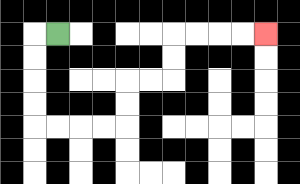{'start': '[2, 1]', 'end': '[11, 1]', 'path_directions': 'L,D,D,D,D,R,R,R,R,U,U,R,R,U,U,R,R,R,R', 'path_coordinates': '[[2, 1], [1, 1], [1, 2], [1, 3], [1, 4], [1, 5], [2, 5], [3, 5], [4, 5], [5, 5], [5, 4], [5, 3], [6, 3], [7, 3], [7, 2], [7, 1], [8, 1], [9, 1], [10, 1], [11, 1]]'}